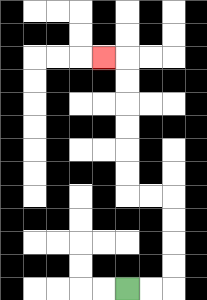{'start': '[5, 12]', 'end': '[4, 2]', 'path_directions': 'R,R,U,U,U,U,L,L,U,U,U,U,U,U,L', 'path_coordinates': '[[5, 12], [6, 12], [7, 12], [7, 11], [7, 10], [7, 9], [7, 8], [6, 8], [5, 8], [5, 7], [5, 6], [5, 5], [5, 4], [5, 3], [5, 2], [4, 2]]'}